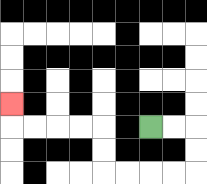{'start': '[6, 5]', 'end': '[0, 4]', 'path_directions': 'R,R,D,D,L,L,L,L,U,U,L,L,L,L,U', 'path_coordinates': '[[6, 5], [7, 5], [8, 5], [8, 6], [8, 7], [7, 7], [6, 7], [5, 7], [4, 7], [4, 6], [4, 5], [3, 5], [2, 5], [1, 5], [0, 5], [0, 4]]'}